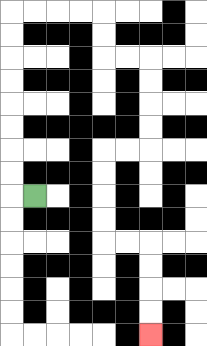{'start': '[1, 8]', 'end': '[6, 14]', 'path_directions': 'L,U,U,U,U,U,U,U,U,R,R,R,R,D,D,R,R,D,D,D,D,L,L,D,D,D,D,R,R,D,D,D,D', 'path_coordinates': '[[1, 8], [0, 8], [0, 7], [0, 6], [0, 5], [0, 4], [0, 3], [0, 2], [0, 1], [0, 0], [1, 0], [2, 0], [3, 0], [4, 0], [4, 1], [4, 2], [5, 2], [6, 2], [6, 3], [6, 4], [6, 5], [6, 6], [5, 6], [4, 6], [4, 7], [4, 8], [4, 9], [4, 10], [5, 10], [6, 10], [6, 11], [6, 12], [6, 13], [6, 14]]'}